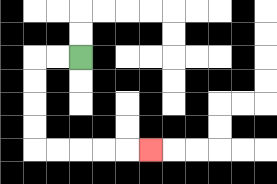{'start': '[3, 2]', 'end': '[6, 6]', 'path_directions': 'L,L,D,D,D,D,R,R,R,R,R', 'path_coordinates': '[[3, 2], [2, 2], [1, 2], [1, 3], [1, 4], [1, 5], [1, 6], [2, 6], [3, 6], [4, 6], [5, 6], [6, 6]]'}